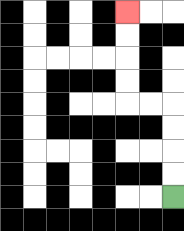{'start': '[7, 8]', 'end': '[5, 0]', 'path_directions': 'U,U,U,U,L,L,U,U,U,U', 'path_coordinates': '[[7, 8], [7, 7], [7, 6], [7, 5], [7, 4], [6, 4], [5, 4], [5, 3], [5, 2], [5, 1], [5, 0]]'}